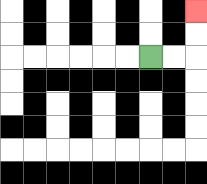{'start': '[6, 2]', 'end': '[8, 0]', 'path_directions': 'R,R,U,U', 'path_coordinates': '[[6, 2], [7, 2], [8, 2], [8, 1], [8, 0]]'}